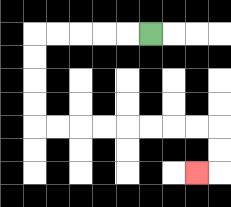{'start': '[6, 1]', 'end': '[8, 7]', 'path_directions': 'L,L,L,L,L,D,D,D,D,R,R,R,R,R,R,R,R,D,D,L', 'path_coordinates': '[[6, 1], [5, 1], [4, 1], [3, 1], [2, 1], [1, 1], [1, 2], [1, 3], [1, 4], [1, 5], [2, 5], [3, 5], [4, 5], [5, 5], [6, 5], [7, 5], [8, 5], [9, 5], [9, 6], [9, 7], [8, 7]]'}